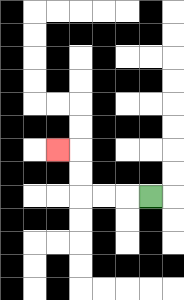{'start': '[6, 8]', 'end': '[2, 6]', 'path_directions': 'L,L,L,U,U,L', 'path_coordinates': '[[6, 8], [5, 8], [4, 8], [3, 8], [3, 7], [3, 6], [2, 6]]'}